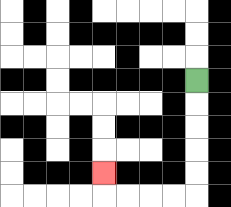{'start': '[8, 3]', 'end': '[4, 7]', 'path_directions': 'D,D,D,D,D,L,L,L,L,U', 'path_coordinates': '[[8, 3], [8, 4], [8, 5], [8, 6], [8, 7], [8, 8], [7, 8], [6, 8], [5, 8], [4, 8], [4, 7]]'}